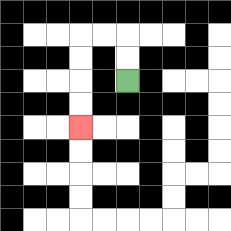{'start': '[5, 3]', 'end': '[3, 5]', 'path_directions': 'U,U,L,L,D,D,D,D', 'path_coordinates': '[[5, 3], [5, 2], [5, 1], [4, 1], [3, 1], [3, 2], [3, 3], [3, 4], [3, 5]]'}